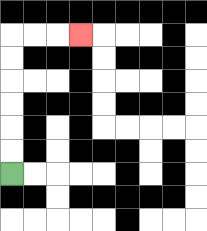{'start': '[0, 7]', 'end': '[3, 1]', 'path_directions': 'U,U,U,U,U,U,R,R,R', 'path_coordinates': '[[0, 7], [0, 6], [0, 5], [0, 4], [0, 3], [0, 2], [0, 1], [1, 1], [2, 1], [3, 1]]'}